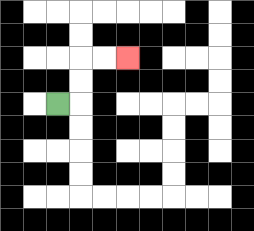{'start': '[2, 4]', 'end': '[5, 2]', 'path_directions': 'R,U,U,R,R', 'path_coordinates': '[[2, 4], [3, 4], [3, 3], [3, 2], [4, 2], [5, 2]]'}